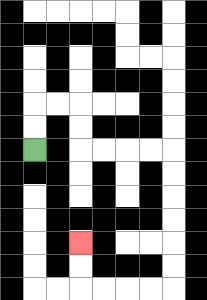{'start': '[1, 6]', 'end': '[3, 10]', 'path_directions': 'U,U,R,R,D,D,R,R,R,R,D,D,D,D,D,D,L,L,L,L,U,U', 'path_coordinates': '[[1, 6], [1, 5], [1, 4], [2, 4], [3, 4], [3, 5], [3, 6], [4, 6], [5, 6], [6, 6], [7, 6], [7, 7], [7, 8], [7, 9], [7, 10], [7, 11], [7, 12], [6, 12], [5, 12], [4, 12], [3, 12], [3, 11], [3, 10]]'}